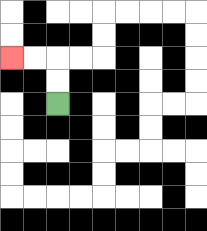{'start': '[2, 4]', 'end': '[0, 2]', 'path_directions': 'U,U,L,L', 'path_coordinates': '[[2, 4], [2, 3], [2, 2], [1, 2], [0, 2]]'}